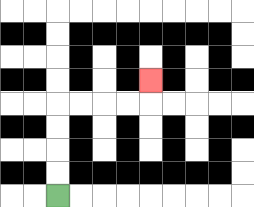{'start': '[2, 8]', 'end': '[6, 3]', 'path_directions': 'U,U,U,U,R,R,R,R,U', 'path_coordinates': '[[2, 8], [2, 7], [2, 6], [2, 5], [2, 4], [3, 4], [4, 4], [5, 4], [6, 4], [6, 3]]'}